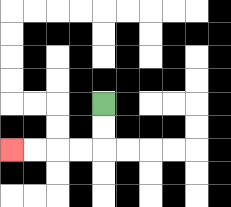{'start': '[4, 4]', 'end': '[0, 6]', 'path_directions': 'D,D,L,L,L,L', 'path_coordinates': '[[4, 4], [4, 5], [4, 6], [3, 6], [2, 6], [1, 6], [0, 6]]'}